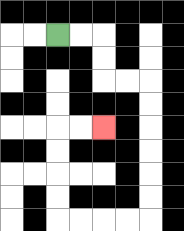{'start': '[2, 1]', 'end': '[4, 5]', 'path_directions': 'R,R,D,D,R,R,D,D,D,D,D,D,L,L,L,L,U,U,U,U,R,R', 'path_coordinates': '[[2, 1], [3, 1], [4, 1], [4, 2], [4, 3], [5, 3], [6, 3], [6, 4], [6, 5], [6, 6], [6, 7], [6, 8], [6, 9], [5, 9], [4, 9], [3, 9], [2, 9], [2, 8], [2, 7], [2, 6], [2, 5], [3, 5], [4, 5]]'}